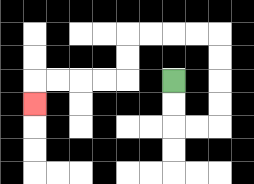{'start': '[7, 3]', 'end': '[1, 4]', 'path_directions': 'D,D,R,R,U,U,U,U,L,L,L,L,D,D,L,L,L,L,D', 'path_coordinates': '[[7, 3], [7, 4], [7, 5], [8, 5], [9, 5], [9, 4], [9, 3], [9, 2], [9, 1], [8, 1], [7, 1], [6, 1], [5, 1], [5, 2], [5, 3], [4, 3], [3, 3], [2, 3], [1, 3], [1, 4]]'}